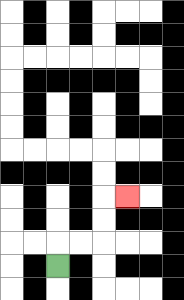{'start': '[2, 11]', 'end': '[5, 8]', 'path_directions': 'U,R,R,U,U,R', 'path_coordinates': '[[2, 11], [2, 10], [3, 10], [4, 10], [4, 9], [4, 8], [5, 8]]'}